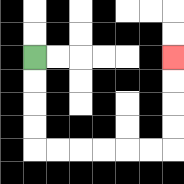{'start': '[1, 2]', 'end': '[7, 2]', 'path_directions': 'D,D,D,D,R,R,R,R,R,R,U,U,U,U', 'path_coordinates': '[[1, 2], [1, 3], [1, 4], [1, 5], [1, 6], [2, 6], [3, 6], [4, 6], [5, 6], [6, 6], [7, 6], [7, 5], [7, 4], [7, 3], [7, 2]]'}